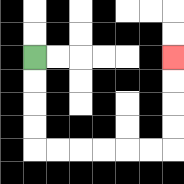{'start': '[1, 2]', 'end': '[7, 2]', 'path_directions': 'D,D,D,D,R,R,R,R,R,R,U,U,U,U', 'path_coordinates': '[[1, 2], [1, 3], [1, 4], [1, 5], [1, 6], [2, 6], [3, 6], [4, 6], [5, 6], [6, 6], [7, 6], [7, 5], [7, 4], [7, 3], [7, 2]]'}